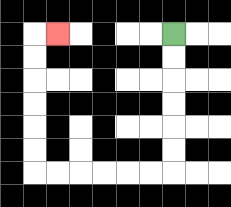{'start': '[7, 1]', 'end': '[2, 1]', 'path_directions': 'D,D,D,D,D,D,L,L,L,L,L,L,U,U,U,U,U,U,R', 'path_coordinates': '[[7, 1], [7, 2], [7, 3], [7, 4], [7, 5], [7, 6], [7, 7], [6, 7], [5, 7], [4, 7], [3, 7], [2, 7], [1, 7], [1, 6], [1, 5], [1, 4], [1, 3], [1, 2], [1, 1], [2, 1]]'}